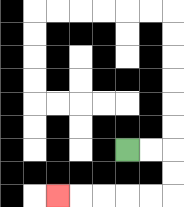{'start': '[5, 6]', 'end': '[2, 8]', 'path_directions': 'R,R,D,D,L,L,L,L,L', 'path_coordinates': '[[5, 6], [6, 6], [7, 6], [7, 7], [7, 8], [6, 8], [5, 8], [4, 8], [3, 8], [2, 8]]'}